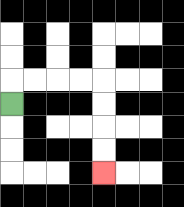{'start': '[0, 4]', 'end': '[4, 7]', 'path_directions': 'U,R,R,R,R,D,D,D,D', 'path_coordinates': '[[0, 4], [0, 3], [1, 3], [2, 3], [3, 3], [4, 3], [4, 4], [4, 5], [4, 6], [4, 7]]'}